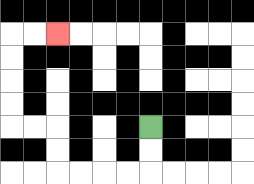{'start': '[6, 5]', 'end': '[2, 1]', 'path_directions': 'D,D,L,L,L,L,U,U,L,L,U,U,U,U,R,R', 'path_coordinates': '[[6, 5], [6, 6], [6, 7], [5, 7], [4, 7], [3, 7], [2, 7], [2, 6], [2, 5], [1, 5], [0, 5], [0, 4], [0, 3], [0, 2], [0, 1], [1, 1], [2, 1]]'}